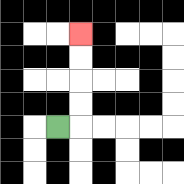{'start': '[2, 5]', 'end': '[3, 1]', 'path_directions': 'R,U,U,U,U', 'path_coordinates': '[[2, 5], [3, 5], [3, 4], [3, 3], [3, 2], [3, 1]]'}